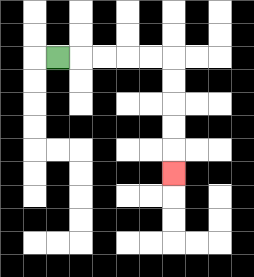{'start': '[2, 2]', 'end': '[7, 7]', 'path_directions': 'R,R,R,R,R,D,D,D,D,D', 'path_coordinates': '[[2, 2], [3, 2], [4, 2], [5, 2], [6, 2], [7, 2], [7, 3], [7, 4], [7, 5], [7, 6], [7, 7]]'}